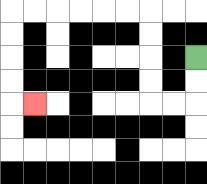{'start': '[8, 2]', 'end': '[1, 4]', 'path_directions': 'D,D,L,L,U,U,U,U,L,L,L,L,L,L,D,D,D,D,R', 'path_coordinates': '[[8, 2], [8, 3], [8, 4], [7, 4], [6, 4], [6, 3], [6, 2], [6, 1], [6, 0], [5, 0], [4, 0], [3, 0], [2, 0], [1, 0], [0, 0], [0, 1], [0, 2], [0, 3], [0, 4], [1, 4]]'}